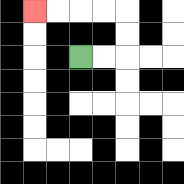{'start': '[3, 2]', 'end': '[1, 0]', 'path_directions': 'R,R,U,U,L,L,L,L', 'path_coordinates': '[[3, 2], [4, 2], [5, 2], [5, 1], [5, 0], [4, 0], [3, 0], [2, 0], [1, 0]]'}